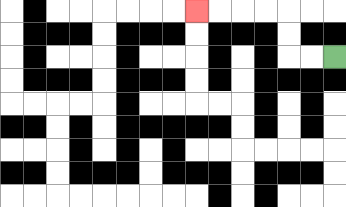{'start': '[14, 2]', 'end': '[8, 0]', 'path_directions': 'L,L,U,U,L,L,L,L', 'path_coordinates': '[[14, 2], [13, 2], [12, 2], [12, 1], [12, 0], [11, 0], [10, 0], [9, 0], [8, 0]]'}